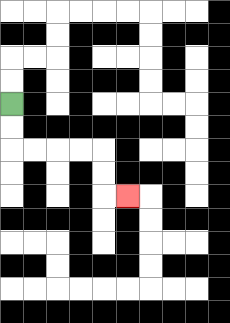{'start': '[0, 4]', 'end': '[5, 8]', 'path_directions': 'D,D,R,R,R,R,D,D,R', 'path_coordinates': '[[0, 4], [0, 5], [0, 6], [1, 6], [2, 6], [3, 6], [4, 6], [4, 7], [4, 8], [5, 8]]'}